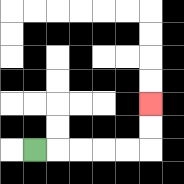{'start': '[1, 6]', 'end': '[6, 4]', 'path_directions': 'R,R,R,R,R,U,U', 'path_coordinates': '[[1, 6], [2, 6], [3, 6], [4, 6], [5, 6], [6, 6], [6, 5], [6, 4]]'}